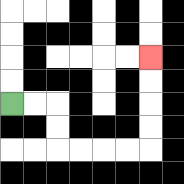{'start': '[0, 4]', 'end': '[6, 2]', 'path_directions': 'R,R,D,D,R,R,R,R,U,U,U,U', 'path_coordinates': '[[0, 4], [1, 4], [2, 4], [2, 5], [2, 6], [3, 6], [4, 6], [5, 6], [6, 6], [6, 5], [6, 4], [6, 3], [6, 2]]'}